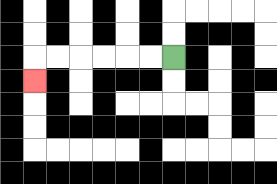{'start': '[7, 2]', 'end': '[1, 3]', 'path_directions': 'L,L,L,L,L,L,D', 'path_coordinates': '[[7, 2], [6, 2], [5, 2], [4, 2], [3, 2], [2, 2], [1, 2], [1, 3]]'}